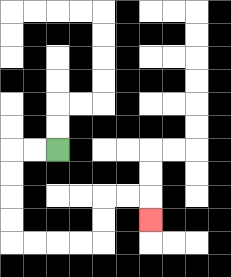{'start': '[2, 6]', 'end': '[6, 9]', 'path_directions': 'L,L,D,D,D,D,R,R,R,R,U,U,R,R,D', 'path_coordinates': '[[2, 6], [1, 6], [0, 6], [0, 7], [0, 8], [0, 9], [0, 10], [1, 10], [2, 10], [3, 10], [4, 10], [4, 9], [4, 8], [5, 8], [6, 8], [6, 9]]'}